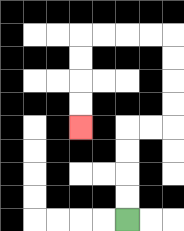{'start': '[5, 9]', 'end': '[3, 5]', 'path_directions': 'U,U,U,U,R,R,U,U,U,U,L,L,L,L,D,D,D,D', 'path_coordinates': '[[5, 9], [5, 8], [5, 7], [5, 6], [5, 5], [6, 5], [7, 5], [7, 4], [7, 3], [7, 2], [7, 1], [6, 1], [5, 1], [4, 1], [3, 1], [3, 2], [3, 3], [3, 4], [3, 5]]'}